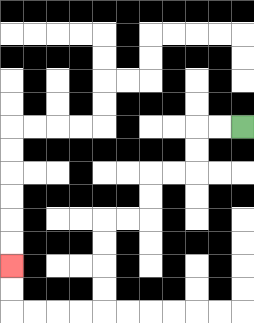{'start': '[10, 5]', 'end': '[0, 11]', 'path_directions': 'L,L,D,D,L,L,D,D,L,L,D,D,D,D,L,L,L,L,U,U', 'path_coordinates': '[[10, 5], [9, 5], [8, 5], [8, 6], [8, 7], [7, 7], [6, 7], [6, 8], [6, 9], [5, 9], [4, 9], [4, 10], [4, 11], [4, 12], [4, 13], [3, 13], [2, 13], [1, 13], [0, 13], [0, 12], [0, 11]]'}